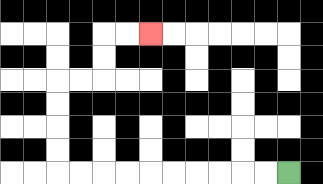{'start': '[12, 7]', 'end': '[6, 1]', 'path_directions': 'L,L,L,L,L,L,L,L,L,L,U,U,U,U,R,R,U,U,R,R', 'path_coordinates': '[[12, 7], [11, 7], [10, 7], [9, 7], [8, 7], [7, 7], [6, 7], [5, 7], [4, 7], [3, 7], [2, 7], [2, 6], [2, 5], [2, 4], [2, 3], [3, 3], [4, 3], [4, 2], [4, 1], [5, 1], [6, 1]]'}